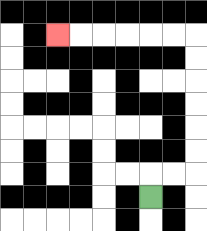{'start': '[6, 8]', 'end': '[2, 1]', 'path_directions': 'U,R,R,U,U,U,U,U,U,L,L,L,L,L,L', 'path_coordinates': '[[6, 8], [6, 7], [7, 7], [8, 7], [8, 6], [8, 5], [8, 4], [8, 3], [8, 2], [8, 1], [7, 1], [6, 1], [5, 1], [4, 1], [3, 1], [2, 1]]'}